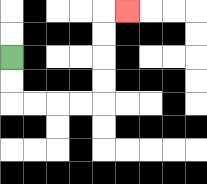{'start': '[0, 2]', 'end': '[5, 0]', 'path_directions': 'D,D,R,R,R,R,U,U,U,U,R', 'path_coordinates': '[[0, 2], [0, 3], [0, 4], [1, 4], [2, 4], [3, 4], [4, 4], [4, 3], [4, 2], [4, 1], [4, 0], [5, 0]]'}